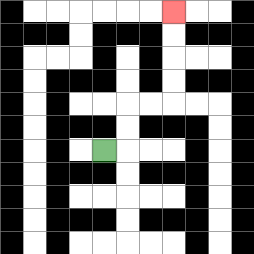{'start': '[4, 6]', 'end': '[7, 0]', 'path_directions': 'R,U,U,R,R,U,U,U,U', 'path_coordinates': '[[4, 6], [5, 6], [5, 5], [5, 4], [6, 4], [7, 4], [7, 3], [7, 2], [7, 1], [7, 0]]'}